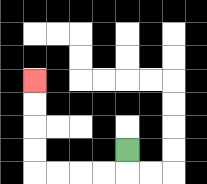{'start': '[5, 6]', 'end': '[1, 3]', 'path_directions': 'D,L,L,L,L,U,U,U,U', 'path_coordinates': '[[5, 6], [5, 7], [4, 7], [3, 7], [2, 7], [1, 7], [1, 6], [1, 5], [1, 4], [1, 3]]'}